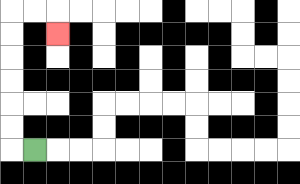{'start': '[1, 6]', 'end': '[2, 1]', 'path_directions': 'L,U,U,U,U,U,U,R,R,D', 'path_coordinates': '[[1, 6], [0, 6], [0, 5], [0, 4], [0, 3], [0, 2], [0, 1], [0, 0], [1, 0], [2, 0], [2, 1]]'}